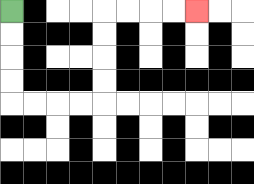{'start': '[0, 0]', 'end': '[8, 0]', 'path_directions': 'D,D,D,D,R,R,R,R,U,U,U,U,R,R,R,R', 'path_coordinates': '[[0, 0], [0, 1], [0, 2], [0, 3], [0, 4], [1, 4], [2, 4], [3, 4], [4, 4], [4, 3], [4, 2], [4, 1], [4, 0], [5, 0], [6, 0], [7, 0], [8, 0]]'}